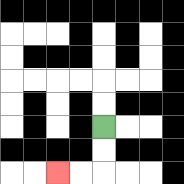{'start': '[4, 5]', 'end': '[2, 7]', 'path_directions': 'D,D,L,L', 'path_coordinates': '[[4, 5], [4, 6], [4, 7], [3, 7], [2, 7]]'}